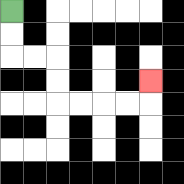{'start': '[0, 0]', 'end': '[6, 3]', 'path_directions': 'D,D,R,R,D,D,R,R,R,R,U', 'path_coordinates': '[[0, 0], [0, 1], [0, 2], [1, 2], [2, 2], [2, 3], [2, 4], [3, 4], [4, 4], [5, 4], [6, 4], [6, 3]]'}